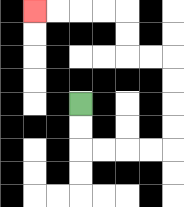{'start': '[3, 4]', 'end': '[1, 0]', 'path_directions': 'D,D,R,R,R,R,U,U,U,U,L,L,U,U,L,L,L,L', 'path_coordinates': '[[3, 4], [3, 5], [3, 6], [4, 6], [5, 6], [6, 6], [7, 6], [7, 5], [7, 4], [7, 3], [7, 2], [6, 2], [5, 2], [5, 1], [5, 0], [4, 0], [3, 0], [2, 0], [1, 0]]'}